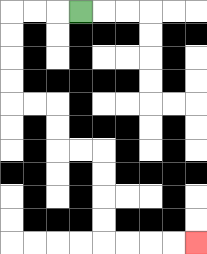{'start': '[3, 0]', 'end': '[8, 10]', 'path_directions': 'L,L,L,D,D,D,D,R,R,D,D,R,R,D,D,D,D,R,R,R,R', 'path_coordinates': '[[3, 0], [2, 0], [1, 0], [0, 0], [0, 1], [0, 2], [0, 3], [0, 4], [1, 4], [2, 4], [2, 5], [2, 6], [3, 6], [4, 6], [4, 7], [4, 8], [4, 9], [4, 10], [5, 10], [6, 10], [7, 10], [8, 10]]'}